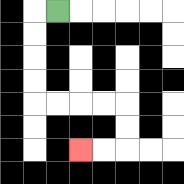{'start': '[2, 0]', 'end': '[3, 6]', 'path_directions': 'L,D,D,D,D,R,R,R,R,D,D,L,L', 'path_coordinates': '[[2, 0], [1, 0], [1, 1], [1, 2], [1, 3], [1, 4], [2, 4], [3, 4], [4, 4], [5, 4], [5, 5], [5, 6], [4, 6], [3, 6]]'}